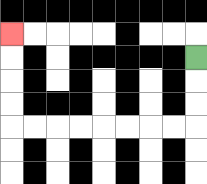{'start': '[8, 2]', 'end': '[0, 1]', 'path_directions': 'D,D,D,L,L,L,L,L,L,L,L,U,U,U,U', 'path_coordinates': '[[8, 2], [8, 3], [8, 4], [8, 5], [7, 5], [6, 5], [5, 5], [4, 5], [3, 5], [2, 5], [1, 5], [0, 5], [0, 4], [0, 3], [0, 2], [0, 1]]'}